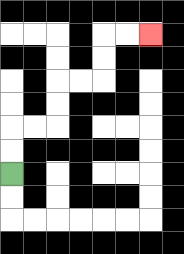{'start': '[0, 7]', 'end': '[6, 1]', 'path_directions': 'U,U,R,R,U,U,R,R,U,U,R,R', 'path_coordinates': '[[0, 7], [0, 6], [0, 5], [1, 5], [2, 5], [2, 4], [2, 3], [3, 3], [4, 3], [4, 2], [4, 1], [5, 1], [6, 1]]'}